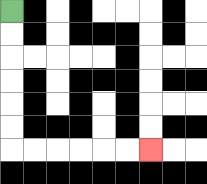{'start': '[0, 0]', 'end': '[6, 6]', 'path_directions': 'D,D,D,D,D,D,R,R,R,R,R,R', 'path_coordinates': '[[0, 0], [0, 1], [0, 2], [0, 3], [0, 4], [0, 5], [0, 6], [1, 6], [2, 6], [3, 6], [4, 6], [5, 6], [6, 6]]'}